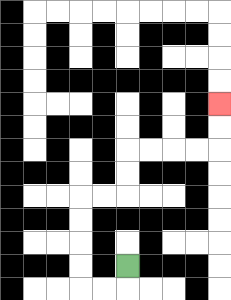{'start': '[5, 11]', 'end': '[9, 4]', 'path_directions': 'D,L,L,U,U,U,U,R,R,U,U,R,R,R,R,U,U', 'path_coordinates': '[[5, 11], [5, 12], [4, 12], [3, 12], [3, 11], [3, 10], [3, 9], [3, 8], [4, 8], [5, 8], [5, 7], [5, 6], [6, 6], [7, 6], [8, 6], [9, 6], [9, 5], [9, 4]]'}